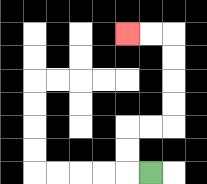{'start': '[6, 7]', 'end': '[5, 1]', 'path_directions': 'L,U,U,R,R,U,U,U,U,L,L', 'path_coordinates': '[[6, 7], [5, 7], [5, 6], [5, 5], [6, 5], [7, 5], [7, 4], [7, 3], [7, 2], [7, 1], [6, 1], [5, 1]]'}